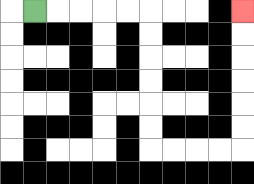{'start': '[1, 0]', 'end': '[10, 0]', 'path_directions': 'R,R,R,R,R,D,D,D,D,D,D,R,R,R,R,U,U,U,U,U,U', 'path_coordinates': '[[1, 0], [2, 0], [3, 0], [4, 0], [5, 0], [6, 0], [6, 1], [6, 2], [6, 3], [6, 4], [6, 5], [6, 6], [7, 6], [8, 6], [9, 6], [10, 6], [10, 5], [10, 4], [10, 3], [10, 2], [10, 1], [10, 0]]'}